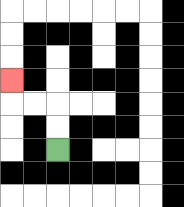{'start': '[2, 6]', 'end': '[0, 3]', 'path_directions': 'U,U,L,L,U', 'path_coordinates': '[[2, 6], [2, 5], [2, 4], [1, 4], [0, 4], [0, 3]]'}